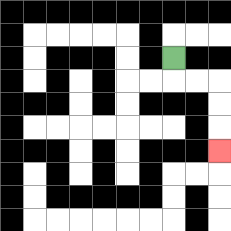{'start': '[7, 2]', 'end': '[9, 6]', 'path_directions': 'D,R,R,D,D,D', 'path_coordinates': '[[7, 2], [7, 3], [8, 3], [9, 3], [9, 4], [9, 5], [9, 6]]'}